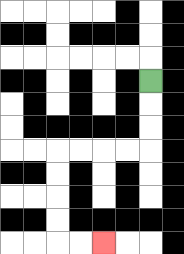{'start': '[6, 3]', 'end': '[4, 10]', 'path_directions': 'D,D,D,L,L,L,L,D,D,D,D,R,R', 'path_coordinates': '[[6, 3], [6, 4], [6, 5], [6, 6], [5, 6], [4, 6], [3, 6], [2, 6], [2, 7], [2, 8], [2, 9], [2, 10], [3, 10], [4, 10]]'}